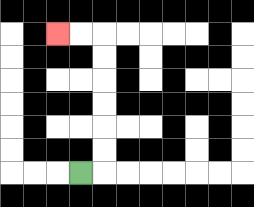{'start': '[3, 7]', 'end': '[2, 1]', 'path_directions': 'R,U,U,U,U,U,U,L,L', 'path_coordinates': '[[3, 7], [4, 7], [4, 6], [4, 5], [4, 4], [4, 3], [4, 2], [4, 1], [3, 1], [2, 1]]'}